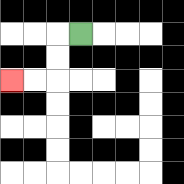{'start': '[3, 1]', 'end': '[0, 3]', 'path_directions': 'L,D,D,L,L', 'path_coordinates': '[[3, 1], [2, 1], [2, 2], [2, 3], [1, 3], [0, 3]]'}